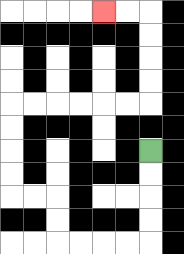{'start': '[6, 6]', 'end': '[4, 0]', 'path_directions': 'D,D,D,D,L,L,L,L,U,U,L,L,U,U,U,U,R,R,R,R,R,R,U,U,U,U,L,L', 'path_coordinates': '[[6, 6], [6, 7], [6, 8], [6, 9], [6, 10], [5, 10], [4, 10], [3, 10], [2, 10], [2, 9], [2, 8], [1, 8], [0, 8], [0, 7], [0, 6], [0, 5], [0, 4], [1, 4], [2, 4], [3, 4], [4, 4], [5, 4], [6, 4], [6, 3], [6, 2], [6, 1], [6, 0], [5, 0], [4, 0]]'}